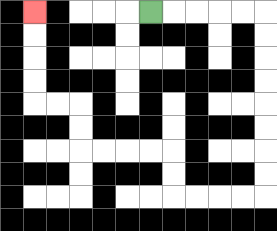{'start': '[6, 0]', 'end': '[1, 0]', 'path_directions': 'R,R,R,R,R,D,D,D,D,D,D,D,D,L,L,L,L,U,U,L,L,L,L,U,U,L,L,U,U,U,U', 'path_coordinates': '[[6, 0], [7, 0], [8, 0], [9, 0], [10, 0], [11, 0], [11, 1], [11, 2], [11, 3], [11, 4], [11, 5], [11, 6], [11, 7], [11, 8], [10, 8], [9, 8], [8, 8], [7, 8], [7, 7], [7, 6], [6, 6], [5, 6], [4, 6], [3, 6], [3, 5], [3, 4], [2, 4], [1, 4], [1, 3], [1, 2], [1, 1], [1, 0]]'}